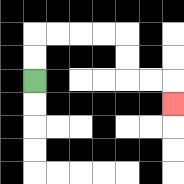{'start': '[1, 3]', 'end': '[7, 4]', 'path_directions': 'U,U,R,R,R,R,D,D,R,R,D', 'path_coordinates': '[[1, 3], [1, 2], [1, 1], [2, 1], [3, 1], [4, 1], [5, 1], [5, 2], [5, 3], [6, 3], [7, 3], [7, 4]]'}